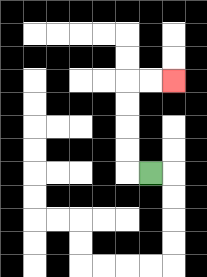{'start': '[6, 7]', 'end': '[7, 3]', 'path_directions': 'L,U,U,U,U,R,R', 'path_coordinates': '[[6, 7], [5, 7], [5, 6], [5, 5], [5, 4], [5, 3], [6, 3], [7, 3]]'}